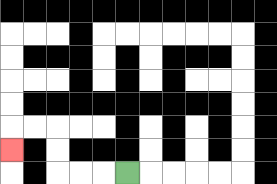{'start': '[5, 7]', 'end': '[0, 6]', 'path_directions': 'L,L,L,U,U,L,L,D', 'path_coordinates': '[[5, 7], [4, 7], [3, 7], [2, 7], [2, 6], [2, 5], [1, 5], [0, 5], [0, 6]]'}